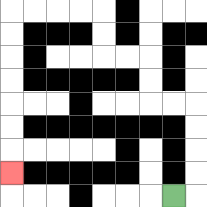{'start': '[7, 8]', 'end': '[0, 7]', 'path_directions': 'R,U,U,U,U,L,L,U,U,L,L,U,U,L,L,L,L,D,D,D,D,D,D,D', 'path_coordinates': '[[7, 8], [8, 8], [8, 7], [8, 6], [8, 5], [8, 4], [7, 4], [6, 4], [6, 3], [6, 2], [5, 2], [4, 2], [4, 1], [4, 0], [3, 0], [2, 0], [1, 0], [0, 0], [0, 1], [0, 2], [0, 3], [0, 4], [0, 5], [0, 6], [0, 7]]'}